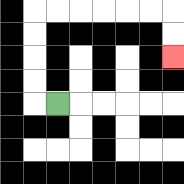{'start': '[2, 4]', 'end': '[7, 2]', 'path_directions': 'L,U,U,U,U,R,R,R,R,R,R,D,D', 'path_coordinates': '[[2, 4], [1, 4], [1, 3], [1, 2], [1, 1], [1, 0], [2, 0], [3, 0], [4, 0], [5, 0], [6, 0], [7, 0], [7, 1], [7, 2]]'}